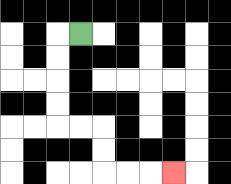{'start': '[3, 1]', 'end': '[7, 7]', 'path_directions': 'L,D,D,D,D,R,R,D,D,R,R,R', 'path_coordinates': '[[3, 1], [2, 1], [2, 2], [2, 3], [2, 4], [2, 5], [3, 5], [4, 5], [4, 6], [4, 7], [5, 7], [6, 7], [7, 7]]'}